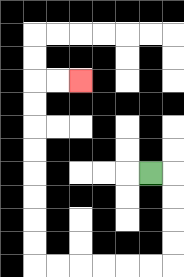{'start': '[6, 7]', 'end': '[3, 3]', 'path_directions': 'R,D,D,D,D,L,L,L,L,L,L,U,U,U,U,U,U,U,U,R,R', 'path_coordinates': '[[6, 7], [7, 7], [7, 8], [7, 9], [7, 10], [7, 11], [6, 11], [5, 11], [4, 11], [3, 11], [2, 11], [1, 11], [1, 10], [1, 9], [1, 8], [1, 7], [1, 6], [1, 5], [1, 4], [1, 3], [2, 3], [3, 3]]'}